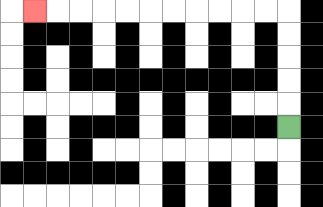{'start': '[12, 5]', 'end': '[1, 0]', 'path_directions': 'U,U,U,U,U,L,L,L,L,L,L,L,L,L,L,L', 'path_coordinates': '[[12, 5], [12, 4], [12, 3], [12, 2], [12, 1], [12, 0], [11, 0], [10, 0], [9, 0], [8, 0], [7, 0], [6, 0], [5, 0], [4, 0], [3, 0], [2, 0], [1, 0]]'}